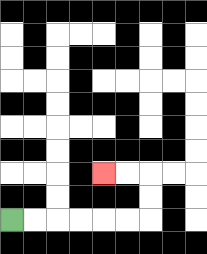{'start': '[0, 9]', 'end': '[4, 7]', 'path_directions': 'R,R,R,R,R,R,U,U,L,L', 'path_coordinates': '[[0, 9], [1, 9], [2, 9], [3, 9], [4, 9], [5, 9], [6, 9], [6, 8], [6, 7], [5, 7], [4, 7]]'}